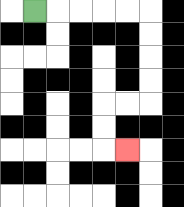{'start': '[1, 0]', 'end': '[5, 6]', 'path_directions': 'R,R,R,R,R,D,D,D,D,L,L,D,D,R', 'path_coordinates': '[[1, 0], [2, 0], [3, 0], [4, 0], [5, 0], [6, 0], [6, 1], [6, 2], [6, 3], [6, 4], [5, 4], [4, 4], [4, 5], [4, 6], [5, 6]]'}